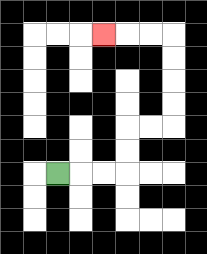{'start': '[2, 7]', 'end': '[4, 1]', 'path_directions': 'R,R,R,U,U,R,R,U,U,U,U,L,L,L', 'path_coordinates': '[[2, 7], [3, 7], [4, 7], [5, 7], [5, 6], [5, 5], [6, 5], [7, 5], [7, 4], [7, 3], [7, 2], [7, 1], [6, 1], [5, 1], [4, 1]]'}